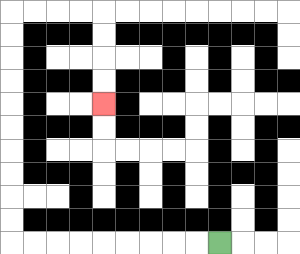{'start': '[9, 10]', 'end': '[4, 4]', 'path_directions': 'L,L,L,L,L,L,L,L,L,U,U,U,U,U,U,U,U,U,U,R,R,R,R,D,D,D,D', 'path_coordinates': '[[9, 10], [8, 10], [7, 10], [6, 10], [5, 10], [4, 10], [3, 10], [2, 10], [1, 10], [0, 10], [0, 9], [0, 8], [0, 7], [0, 6], [0, 5], [0, 4], [0, 3], [0, 2], [0, 1], [0, 0], [1, 0], [2, 0], [3, 0], [4, 0], [4, 1], [4, 2], [4, 3], [4, 4]]'}